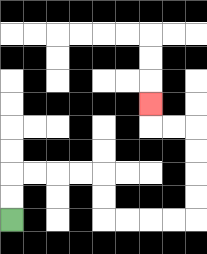{'start': '[0, 9]', 'end': '[6, 4]', 'path_directions': 'U,U,R,R,R,R,D,D,R,R,R,R,U,U,U,U,L,L,U', 'path_coordinates': '[[0, 9], [0, 8], [0, 7], [1, 7], [2, 7], [3, 7], [4, 7], [4, 8], [4, 9], [5, 9], [6, 9], [7, 9], [8, 9], [8, 8], [8, 7], [8, 6], [8, 5], [7, 5], [6, 5], [6, 4]]'}